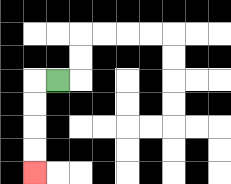{'start': '[2, 3]', 'end': '[1, 7]', 'path_directions': 'L,D,D,D,D', 'path_coordinates': '[[2, 3], [1, 3], [1, 4], [1, 5], [1, 6], [1, 7]]'}